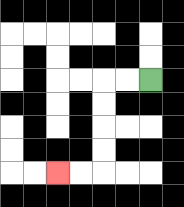{'start': '[6, 3]', 'end': '[2, 7]', 'path_directions': 'L,L,D,D,D,D,L,L', 'path_coordinates': '[[6, 3], [5, 3], [4, 3], [4, 4], [4, 5], [4, 6], [4, 7], [3, 7], [2, 7]]'}